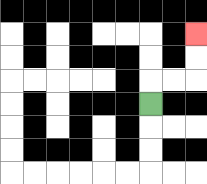{'start': '[6, 4]', 'end': '[8, 1]', 'path_directions': 'U,R,R,U,U', 'path_coordinates': '[[6, 4], [6, 3], [7, 3], [8, 3], [8, 2], [8, 1]]'}